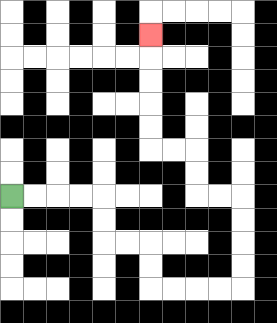{'start': '[0, 8]', 'end': '[6, 1]', 'path_directions': 'R,R,R,R,D,D,R,R,D,D,R,R,R,R,U,U,U,U,L,L,U,U,L,L,U,U,U,U,U', 'path_coordinates': '[[0, 8], [1, 8], [2, 8], [3, 8], [4, 8], [4, 9], [4, 10], [5, 10], [6, 10], [6, 11], [6, 12], [7, 12], [8, 12], [9, 12], [10, 12], [10, 11], [10, 10], [10, 9], [10, 8], [9, 8], [8, 8], [8, 7], [8, 6], [7, 6], [6, 6], [6, 5], [6, 4], [6, 3], [6, 2], [6, 1]]'}